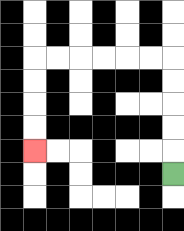{'start': '[7, 7]', 'end': '[1, 6]', 'path_directions': 'U,U,U,U,U,L,L,L,L,L,L,D,D,D,D', 'path_coordinates': '[[7, 7], [7, 6], [7, 5], [7, 4], [7, 3], [7, 2], [6, 2], [5, 2], [4, 2], [3, 2], [2, 2], [1, 2], [1, 3], [1, 4], [1, 5], [1, 6]]'}